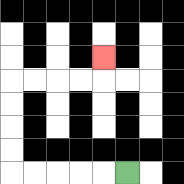{'start': '[5, 7]', 'end': '[4, 2]', 'path_directions': 'L,L,L,L,L,U,U,U,U,R,R,R,R,U', 'path_coordinates': '[[5, 7], [4, 7], [3, 7], [2, 7], [1, 7], [0, 7], [0, 6], [0, 5], [0, 4], [0, 3], [1, 3], [2, 3], [3, 3], [4, 3], [4, 2]]'}